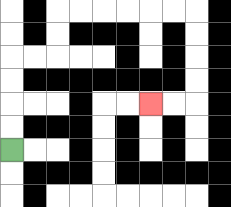{'start': '[0, 6]', 'end': '[6, 4]', 'path_directions': 'U,U,U,U,R,R,U,U,R,R,R,R,R,R,D,D,D,D,L,L', 'path_coordinates': '[[0, 6], [0, 5], [0, 4], [0, 3], [0, 2], [1, 2], [2, 2], [2, 1], [2, 0], [3, 0], [4, 0], [5, 0], [6, 0], [7, 0], [8, 0], [8, 1], [8, 2], [8, 3], [8, 4], [7, 4], [6, 4]]'}